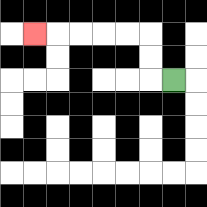{'start': '[7, 3]', 'end': '[1, 1]', 'path_directions': 'L,U,U,L,L,L,L,L', 'path_coordinates': '[[7, 3], [6, 3], [6, 2], [6, 1], [5, 1], [4, 1], [3, 1], [2, 1], [1, 1]]'}